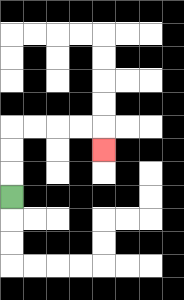{'start': '[0, 8]', 'end': '[4, 6]', 'path_directions': 'U,U,U,R,R,R,R,D', 'path_coordinates': '[[0, 8], [0, 7], [0, 6], [0, 5], [1, 5], [2, 5], [3, 5], [4, 5], [4, 6]]'}